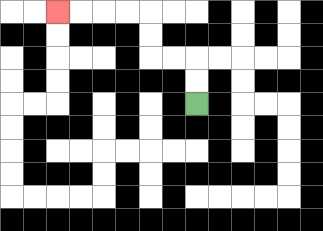{'start': '[8, 4]', 'end': '[2, 0]', 'path_directions': 'U,U,L,L,U,U,L,L,L,L', 'path_coordinates': '[[8, 4], [8, 3], [8, 2], [7, 2], [6, 2], [6, 1], [6, 0], [5, 0], [4, 0], [3, 0], [2, 0]]'}